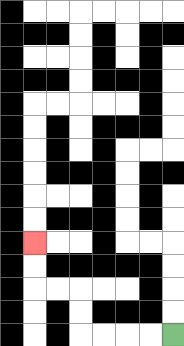{'start': '[7, 14]', 'end': '[1, 10]', 'path_directions': 'L,L,L,L,U,U,L,L,U,U', 'path_coordinates': '[[7, 14], [6, 14], [5, 14], [4, 14], [3, 14], [3, 13], [3, 12], [2, 12], [1, 12], [1, 11], [1, 10]]'}